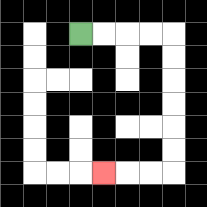{'start': '[3, 1]', 'end': '[4, 7]', 'path_directions': 'R,R,R,R,D,D,D,D,D,D,L,L,L', 'path_coordinates': '[[3, 1], [4, 1], [5, 1], [6, 1], [7, 1], [7, 2], [7, 3], [7, 4], [7, 5], [7, 6], [7, 7], [6, 7], [5, 7], [4, 7]]'}